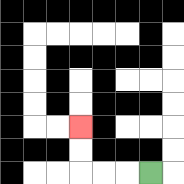{'start': '[6, 7]', 'end': '[3, 5]', 'path_directions': 'L,L,L,U,U', 'path_coordinates': '[[6, 7], [5, 7], [4, 7], [3, 7], [3, 6], [3, 5]]'}